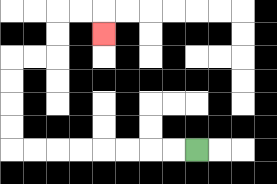{'start': '[8, 6]', 'end': '[4, 1]', 'path_directions': 'L,L,L,L,L,L,L,L,U,U,U,U,R,R,U,U,R,R,D', 'path_coordinates': '[[8, 6], [7, 6], [6, 6], [5, 6], [4, 6], [3, 6], [2, 6], [1, 6], [0, 6], [0, 5], [0, 4], [0, 3], [0, 2], [1, 2], [2, 2], [2, 1], [2, 0], [3, 0], [4, 0], [4, 1]]'}